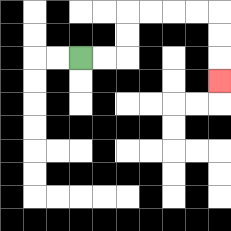{'start': '[3, 2]', 'end': '[9, 3]', 'path_directions': 'R,R,U,U,R,R,R,R,D,D,D', 'path_coordinates': '[[3, 2], [4, 2], [5, 2], [5, 1], [5, 0], [6, 0], [7, 0], [8, 0], [9, 0], [9, 1], [9, 2], [9, 3]]'}